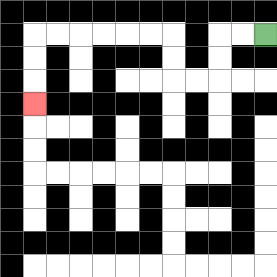{'start': '[11, 1]', 'end': '[1, 4]', 'path_directions': 'L,L,D,D,L,L,U,U,L,L,L,L,L,L,D,D,D', 'path_coordinates': '[[11, 1], [10, 1], [9, 1], [9, 2], [9, 3], [8, 3], [7, 3], [7, 2], [7, 1], [6, 1], [5, 1], [4, 1], [3, 1], [2, 1], [1, 1], [1, 2], [1, 3], [1, 4]]'}